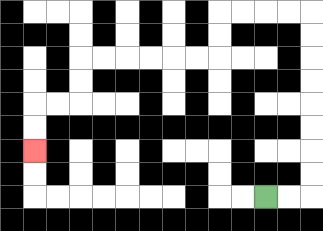{'start': '[11, 8]', 'end': '[1, 6]', 'path_directions': 'R,R,U,U,U,U,U,U,U,U,L,L,L,L,D,D,L,L,L,L,L,L,D,D,L,L,D,D', 'path_coordinates': '[[11, 8], [12, 8], [13, 8], [13, 7], [13, 6], [13, 5], [13, 4], [13, 3], [13, 2], [13, 1], [13, 0], [12, 0], [11, 0], [10, 0], [9, 0], [9, 1], [9, 2], [8, 2], [7, 2], [6, 2], [5, 2], [4, 2], [3, 2], [3, 3], [3, 4], [2, 4], [1, 4], [1, 5], [1, 6]]'}